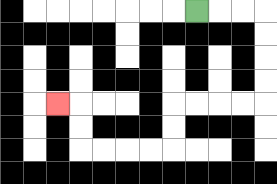{'start': '[8, 0]', 'end': '[2, 4]', 'path_directions': 'R,R,R,D,D,D,D,L,L,L,L,D,D,L,L,L,L,U,U,L', 'path_coordinates': '[[8, 0], [9, 0], [10, 0], [11, 0], [11, 1], [11, 2], [11, 3], [11, 4], [10, 4], [9, 4], [8, 4], [7, 4], [7, 5], [7, 6], [6, 6], [5, 6], [4, 6], [3, 6], [3, 5], [3, 4], [2, 4]]'}